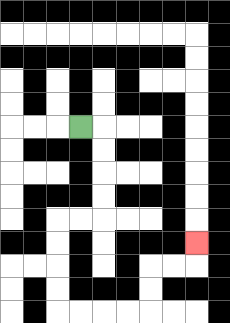{'start': '[3, 5]', 'end': '[8, 10]', 'path_directions': 'R,D,D,D,D,L,L,D,D,D,D,R,R,R,R,U,U,R,R,U', 'path_coordinates': '[[3, 5], [4, 5], [4, 6], [4, 7], [4, 8], [4, 9], [3, 9], [2, 9], [2, 10], [2, 11], [2, 12], [2, 13], [3, 13], [4, 13], [5, 13], [6, 13], [6, 12], [6, 11], [7, 11], [8, 11], [8, 10]]'}